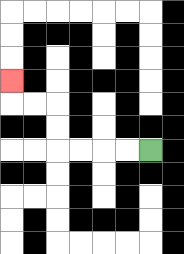{'start': '[6, 6]', 'end': '[0, 3]', 'path_directions': 'L,L,L,L,U,U,L,L,U', 'path_coordinates': '[[6, 6], [5, 6], [4, 6], [3, 6], [2, 6], [2, 5], [2, 4], [1, 4], [0, 4], [0, 3]]'}